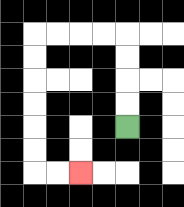{'start': '[5, 5]', 'end': '[3, 7]', 'path_directions': 'U,U,U,U,L,L,L,L,D,D,D,D,D,D,R,R', 'path_coordinates': '[[5, 5], [5, 4], [5, 3], [5, 2], [5, 1], [4, 1], [3, 1], [2, 1], [1, 1], [1, 2], [1, 3], [1, 4], [1, 5], [1, 6], [1, 7], [2, 7], [3, 7]]'}